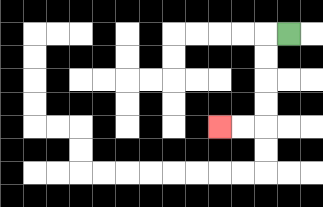{'start': '[12, 1]', 'end': '[9, 5]', 'path_directions': 'L,D,D,D,D,L,L', 'path_coordinates': '[[12, 1], [11, 1], [11, 2], [11, 3], [11, 4], [11, 5], [10, 5], [9, 5]]'}